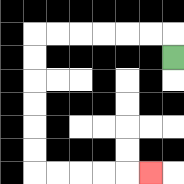{'start': '[7, 2]', 'end': '[6, 7]', 'path_directions': 'U,L,L,L,L,L,L,D,D,D,D,D,D,R,R,R,R,R', 'path_coordinates': '[[7, 2], [7, 1], [6, 1], [5, 1], [4, 1], [3, 1], [2, 1], [1, 1], [1, 2], [1, 3], [1, 4], [1, 5], [1, 6], [1, 7], [2, 7], [3, 7], [4, 7], [5, 7], [6, 7]]'}